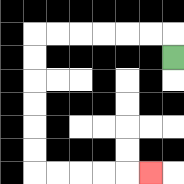{'start': '[7, 2]', 'end': '[6, 7]', 'path_directions': 'U,L,L,L,L,L,L,D,D,D,D,D,D,R,R,R,R,R', 'path_coordinates': '[[7, 2], [7, 1], [6, 1], [5, 1], [4, 1], [3, 1], [2, 1], [1, 1], [1, 2], [1, 3], [1, 4], [1, 5], [1, 6], [1, 7], [2, 7], [3, 7], [4, 7], [5, 7], [6, 7]]'}